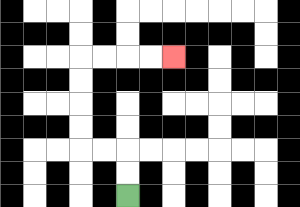{'start': '[5, 8]', 'end': '[7, 2]', 'path_directions': 'U,U,L,L,U,U,U,U,R,R,R,R', 'path_coordinates': '[[5, 8], [5, 7], [5, 6], [4, 6], [3, 6], [3, 5], [3, 4], [3, 3], [3, 2], [4, 2], [5, 2], [6, 2], [7, 2]]'}